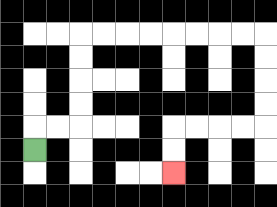{'start': '[1, 6]', 'end': '[7, 7]', 'path_directions': 'U,R,R,U,U,U,U,R,R,R,R,R,R,R,R,D,D,D,D,L,L,L,L,D,D', 'path_coordinates': '[[1, 6], [1, 5], [2, 5], [3, 5], [3, 4], [3, 3], [3, 2], [3, 1], [4, 1], [5, 1], [6, 1], [7, 1], [8, 1], [9, 1], [10, 1], [11, 1], [11, 2], [11, 3], [11, 4], [11, 5], [10, 5], [9, 5], [8, 5], [7, 5], [7, 6], [7, 7]]'}